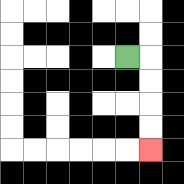{'start': '[5, 2]', 'end': '[6, 6]', 'path_directions': 'R,D,D,D,D', 'path_coordinates': '[[5, 2], [6, 2], [6, 3], [6, 4], [6, 5], [6, 6]]'}